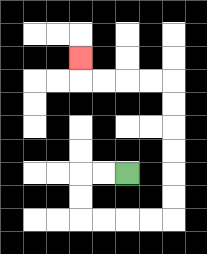{'start': '[5, 7]', 'end': '[3, 2]', 'path_directions': 'L,L,D,D,R,R,R,R,U,U,U,U,U,U,L,L,L,L,U', 'path_coordinates': '[[5, 7], [4, 7], [3, 7], [3, 8], [3, 9], [4, 9], [5, 9], [6, 9], [7, 9], [7, 8], [7, 7], [7, 6], [7, 5], [7, 4], [7, 3], [6, 3], [5, 3], [4, 3], [3, 3], [3, 2]]'}